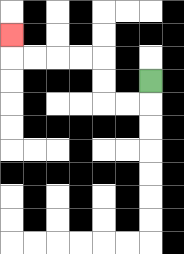{'start': '[6, 3]', 'end': '[0, 1]', 'path_directions': 'D,L,L,U,U,L,L,L,L,U', 'path_coordinates': '[[6, 3], [6, 4], [5, 4], [4, 4], [4, 3], [4, 2], [3, 2], [2, 2], [1, 2], [0, 2], [0, 1]]'}